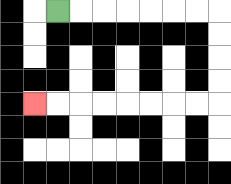{'start': '[2, 0]', 'end': '[1, 4]', 'path_directions': 'R,R,R,R,R,R,R,D,D,D,D,L,L,L,L,L,L,L,L', 'path_coordinates': '[[2, 0], [3, 0], [4, 0], [5, 0], [6, 0], [7, 0], [8, 0], [9, 0], [9, 1], [9, 2], [9, 3], [9, 4], [8, 4], [7, 4], [6, 4], [5, 4], [4, 4], [3, 4], [2, 4], [1, 4]]'}